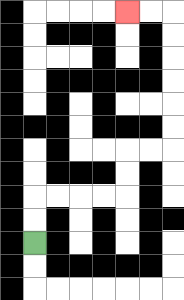{'start': '[1, 10]', 'end': '[5, 0]', 'path_directions': 'U,U,R,R,R,R,U,U,R,R,U,U,U,U,U,U,L,L', 'path_coordinates': '[[1, 10], [1, 9], [1, 8], [2, 8], [3, 8], [4, 8], [5, 8], [5, 7], [5, 6], [6, 6], [7, 6], [7, 5], [7, 4], [7, 3], [7, 2], [7, 1], [7, 0], [6, 0], [5, 0]]'}